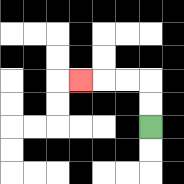{'start': '[6, 5]', 'end': '[3, 3]', 'path_directions': 'U,U,L,L,L', 'path_coordinates': '[[6, 5], [6, 4], [6, 3], [5, 3], [4, 3], [3, 3]]'}